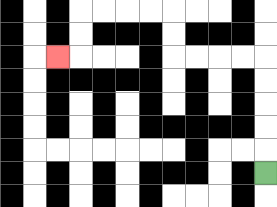{'start': '[11, 7]', 'end': '[2, 2]', 'path_directions': 'U,U,U,U,U,L,L,L,L,U,U,L,L,L,L,D,D,L', 'path_coordinates': '[[11, 7], [11, 6], [11, 5], [11, 4], [11, 3], [11, 2], [10, 2], [9, 2], [8, 2], [7, 2], [7, 1], [7, 0], [6, 0], [5, 0], [4, 0], [3, 0], [3, 1], [3, 2], [2, 2]]'}